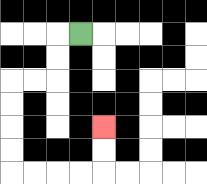{'start': '[3, 1]', 'end': '[4, 5]', 'path_directions': 'L,D,D,L,L,D,D,D,D,R,R,R,R,U,U', 'path_coordinates': '[[3, 1], [2, 1], [2, 2], [2, 3], [1, 3], [0, 3], [0, 4], [0, 5], [0, 6], [0, 7], [1, 7], [2, 7], [3, 7], [4, 7], [4, 6], [4, 5]]'}